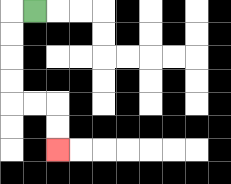{'start': '[1, 0]', 'end': '[2, 6]', 'path_directions': 'L,D,D,D,D,R,R,D,D', 'path_coordinates': '[[1, 0], [0, 0], [0, 1], [0, 2], [0, 3], [0, 4], [1, 4], [2, 4], [2, 5], [2, 6]]'}